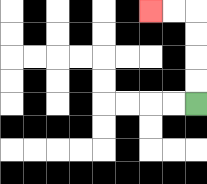{'start': '[8, 4]', 'end': '[6, 0]', 'path_directions': 'U,U,U,U,L,L', 'path_coordinates': '[[8, 4], [8, 3], [8, 2], [8, 1], [8, 0], [7, 0], [6, 0]]'}